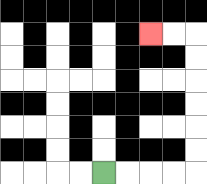{'start': '[4, 7]', 'end': '[6, 1]', 'path_directions': 'R,R,R,R,U,U,U,U,U,U,L,L', 'path_coordinates': '[[4, 7], [5, 7], [6, 7], [7, 7], [8, 7], [8, 6], [8, 5], [8, 4], [8, 3], [8, 2], [8, 1], [7, 1], [6, 1]]'}